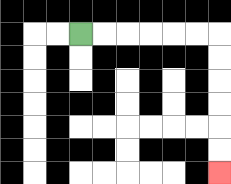{'start': '[3, 1]', 'end': '[9, 7]', 'path_directions': 'R,R,R,R,R,R,D,D,D,D,D,D', 'path_coordinates': '[[3, 1], [4, 1], [5, 1], [6, 1], [7, 1], [8, 1], [9, 1], [9, 2], [9, 3], [9, 4], [9, 5], [9, 6], [9, 7]]'}